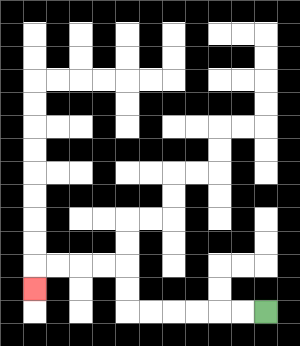{'start': '[11, 13]', 'end': '[1, 12]', 'path_directions': 'L,L,L,L,L,L,U,U,L,L,L,L,D', 'path_coordinates': '[[11, 13], [10, 13], [9, 13], [8, 13], [7, 13], [6, 13], [5, 13], [5, 12], [5, 11], [4, 11], [3, 11], [2, 11], [1, 11], [1, 12]]'}